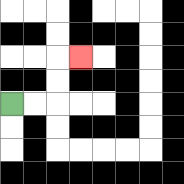{'start': '[0, 4]', 'end': '[3, 2]', 'path_directions': 'R,R,U,U,R', 'path_coordinates': '[[0, 4], [1, 4], [2, 4], [2, 3], [2, 2], [3, 2]]'}